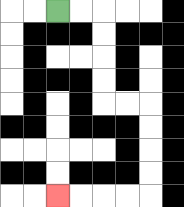{'start': '[2, 0]', 'end': '[2, 8]', 'path_directions': 'R,R,D,D,D,D,R,R,D,D,D,D,L,L,L,L', 'path_coordinates': '[[2, 0], [3, 0], [4, 0], [4, 1], [4, 2], [4, 3], [4, 4], [5, 4], [6, 4], [6, 5], [6, 6], [6, 7], [6, 8], [5, 8], [4, 8], [3, 8], [2, 8]]'}